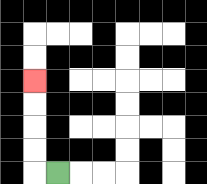{'start': '[2, 7]', 'end': '[1, 3]', 'path_directions': 'L,U,U,U,U', 'path_coordinates': '[[2, 7], [1, 7], [1, 6], [1, 5], [1, 4], [1, 3]]'}